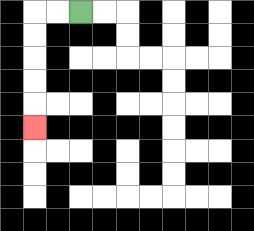{'start': '[3, 0]', 'end': '[1, 5]', 'path_directions': 'L,L,D,D,D,D,D', 'path_coordinates': '[[3, 0], [2, 0], [1, 0], [1, 1], [1, 2], [1, 3], [1, 4], [1, 5]]'}